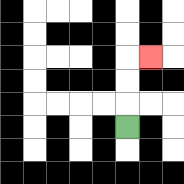{'start': '[5, 5]', 'end': '[6, 2]', 'path_directions': 'U,U,U,R', 'path_coordinates': '[[5, 5], [5, 4], [5, 3], [5, 2], [6, 2]]'}